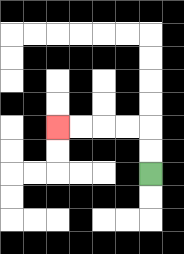{'start': '[6, 7]', 'end': '[2, 5]', 'path_directions': 'U,U,L,L,L,L', 'path_coordinates': '[[6, 7], [6, 6], [6, 5], [5, 5], [4, 5], [3, 5], [2, 5]]'}